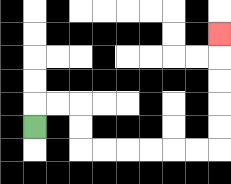{'start': '[1, 5]', 'end': '[9, 1]', 'path_directions': 'U,R,R,D,D,R,R,R,R,R,R,U,U,U,U,U', 'path_coordinates': '[[1, 5], [1, 4], [2, 4], [3, 4], [3, 5], [3, 6], [4, 6], [5, 6], [6, 6], [7, 6], [8, 6], [9, 6], [9, 5], [9, 4], [9, 3], [9, 2], [9, 1]]'}